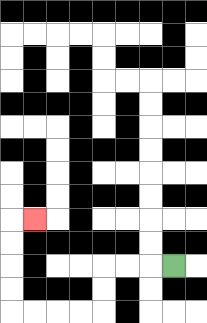{'start': '[7, 11]', 'end': '[1, 9]', 'path_directions': 'L,L,L,D,D,L,L,L,L,U,U,U,U,R', 'path_coordinates': '[[7, 11], [6, 11], [5, 11], [4, 11], [4, 12], [4, 13], [3, 13], [2, 13], [1, 13], [0, 13], [0, 12], [0, 11], [0, 10], [0, 9], [1, 9]]'}